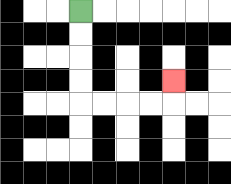{'start': '[3, 0]', 'end': '[7, 3]', 'path_directions': 'D,D,D,D,R,R,R,R,U', 'path_coordinates': '[[3, 0], [3, 1], [3, 2], [3, 3], [3, 4], [4, 4], [5, 4], [6, 4], [7, 4], [7, 3]]'}